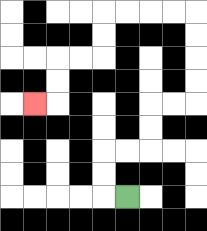{'start': '[5, 8]', 'end': '[1, 4]', 'path_directions': 'L,U,U,R,R,U,U,R,R,U,U,U,U,L,L,L,L,D,D,L,L,D,D,L', 'path_coordinates': '[[5, 8], [4, 8], [4, 7], [4, 6], [5, 6], [6, 6], [6, 5], [6, 4], [7, 4], [8, 4], [8, 3], [8, 2], [8, 1], [8, 0], [7, 0], [6, 0], [5, 0], [4, 0], [4, 1], [4, 2], [3, 2], [2, 2], [2, 3], [2, 4], [1, 4]]'}